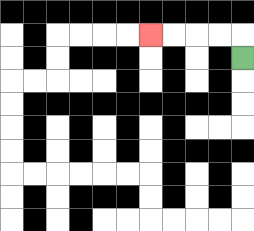{'start': '[10, 2]', 'end': '[6, 1]', 'path_directions': 'U,L,L,L,L', 'path_coordinates': '[[10, 2], [10, 1], [9, 1], [8, 1], [7, 1], [6, 1]]'}